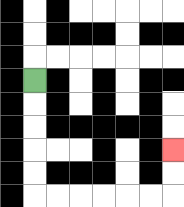{'start': '[1, 3]', 'end': '[7, 6]', 'path_directions': 'D,D,D,D,D,R,R,R,R,R,R,U,U', 'path_coordinates': '[[1, 3], [1, 4], [1, 5], [1, 6], [1, 7], [1, 8], [2, 8], [3, 8], [4, 8], [5, 8], [6, 8], [7, 8], [7, 7], [7, 6]]'}